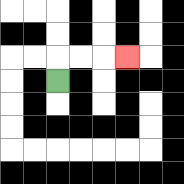{'start': '[2, 3]', 'end': '[5, 2]', 'path_directions': 'U,R,R,R', 'path_coordinates': '[[2, 3], [2, 2], [3, 2], [4, 2], [5, 2]]'}